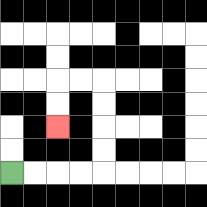{'start': '[0, 7]', 'end': '[2, 5]', 'path_directions': 'R,R,R,R,U,U,U,U,L,L,D,D', 'path_coordinates': '[[0, 7], [1, 7], [2, 7], [3, 7], [4, 7], [4, 6], [4, 5], [4, 4], [4, 3], [3, 3], [2, 3], [2, 4], [2, 5]]'}